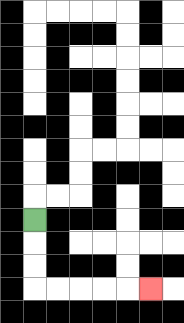{'start': '[1, 9]', 'end': '[6, 12]', 'path_directions': 'D,D,D,R,R,R,R,R', 'path_coordinates': '[[1, 9], [1, 10], [1, 11], [1, 12], [2, 12], [3, 12], [4, 12], [5, 12], [6, 12]]'}